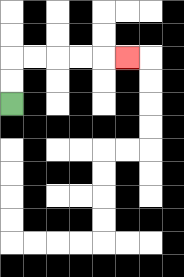{'start': '[0, 4]', 'end': '[5, 2]', 'path_directions': 'U,U,R,R,R,R,R', 'path_coordinates': '[[0, 4], [0, 3], [0, 2], [1, 2], [2, 2], [3, 2], [4, 2], [5, 2]]'}